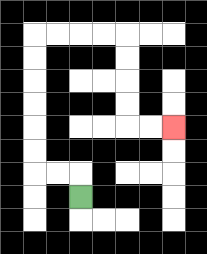{'start': '[3, 8]', 'end': '[7, 5]', 'path_directions': 'U,L,L,U,U,U,U,U,U,R,R,R,R,D,D,D,D,R,R', 'path_coordinates': '[[3, 8], [3, 7], [2, 7], [1, 7], [1, 6], [1, 5], [1, 4], [1, 3], [1, 2], [1, 1], [2, 1], [3, 1], [4, 1], [5, 1], [5, 2], [5, 3], [5, 4], [5, 5], [6, 5], [7, 5]]'}